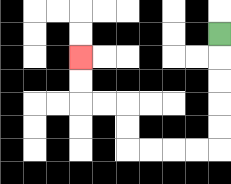{'start': '[9, 1]', 'end': '[3, 2]', 'path_directions': 'D,D,D,D,D,L,L,L,L,U,U,L,L,U,U', 'path_coordinates': '[[9, 1], [9, 2], [9, 3], [9, 4], [9, 5], [9, 6], [8, 6], [7, 6], [6, 6], [5, 6], [5, 5], [5, 4], [4, 4], [3, 4], [3, 3], [3, 2]]'}